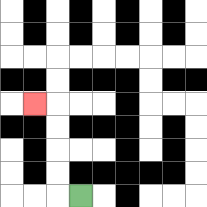{'start': '[3, 8]', 'end': '[1, 4]', 'path_directions': 'L,U,U,U,U,L', 'path_coordinates': '[[3, 8], [2, 8], [2, 7], [2, 6], [2, 5], [2, 4], [1, 4]]'}